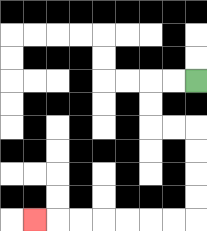{'start': '[8, 3]', 'end': '[1, 9]', 'path_directions': 'L,L,D,D,R,R,D,D,D,D,L,L,L,L,L,L,L', 'path_coordinates': '[[8, 3], [7, 3], [6, 3], [6, 4], [6, 5], [7, 5], [8, 5], [8, 6], [8, 7], [8, 8], [8, 9], [7, 9], [6, 9], [5, 9], [4, 9], [3, 9], [2, 9], [1, 9]]'}